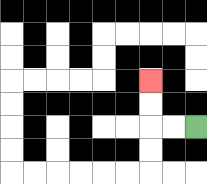{'start': '[8, 5]', 'end': '[6, 3]', 'path_directions': 'L,L,U,U', 'path_coordinates': '[[8, 5], [7, 5], [6, 5], [6, 4], [6, 3]]'}